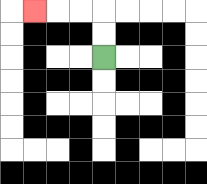{'start': '[4, 2]', 'end': '[1, 0]', 'path_directions': 'U,U,L,L,L', 'path_coordinates': '[[4, 2], [4, 1], [4, 0], [3, 0], [2, 0], [1, 0]]'}